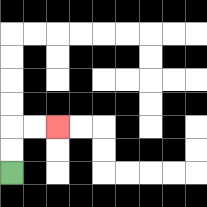{'start': '[0, 7]', 'end': '[2, 5]', 'path_directions': 'U,U,R,R', 'path_coordinates': '[[0, 7], [0, 6], [0, 5], [1, 5], [2, 5]]'}